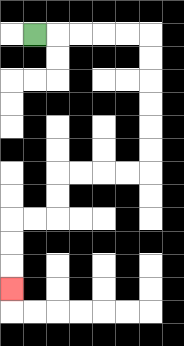{'start': '[1, 1]', 'end': '[0, 12]', 'path_directions': 'R,R,R,R,R,D,D,D,D,D,D,L,L,L,L,D,D,L,L,D,D,D', 'path_coordinates': '[[1, 1], [2, 1], [3, 1], [4, 1], [5, 1], [6, 1], [6, 2], [6, 3], [6, 4], [6, 5], [6, 6], [6, 7], [5, 7], [4, 7], [3, 7], [2, 7], [2, 8], [2, 9], [1, 9], [0, 9], [0, 10], [0, 11], [0, 12]]'}